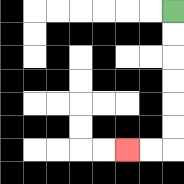{'start': '[7, 0]', 'end': '[5, 6]', 'path_directions': 'D,D,D,D,D,D,L,L', 'path_coordinates': '[[7, 0], [7, 1], [7, 2], [7, 3], [7, 4], [7, 5], [7, 6], [6, 6], [5, 6]]'}